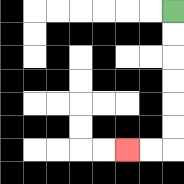{'start': '[7, 0]', 'end': '[5, 6]', 'path_directions': 'D,D,D,D,D,D,L,L', 'path_coordinates': '[[7, 0], [7, 1], [7, 2], [7, 3], [7, 4], [7, 5], [7, 6], [6, 6], [5, 6]]'}